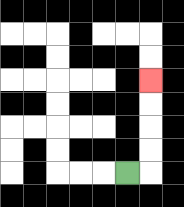{'start': '[5, 7]', 'end': '[6, 3]', 'path_directions': 'R,U,U,U,U', 'path_coordinates': '[[5, 7], [6, 7], [6, 6], [6, 5], [6, 4], [6, 3]]'}